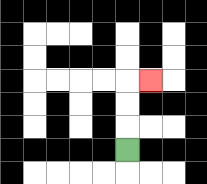{'start': '[5, 6]', 'end': '[6, 3]', 'path_directions': 'U,U,U,R', 'path_coordinates': '[[5, 6], [5, 5], [5, 4], [5, 3], [6, 3]]'}